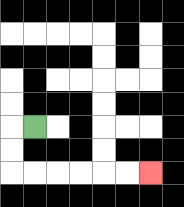{'start': '[1, 5]', 'end': '[6, 7]', 'path_directions': 'L,D,D,R,R,R,R,R,R', 'path_coordinates': '[[1, 5], [0, 5], [0, 6], [0, 7], [1, 7], [2, 7], [3, 7], [4, 7], [5, 7], [6, 7]]'}